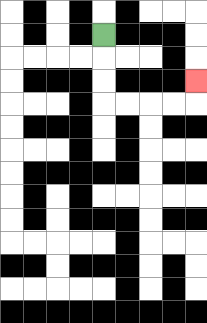{'start': '[4, 1]', 'end': '[8, 3]', 'path_directions': 'D,D,D,R,R,R,R,U', 'path_coordinates': '[[4, 1], [4, 2], [4, 3], [4, 4], [5, 4], [6, 4], [7, 4], [8, 4], [8, 3]]'}